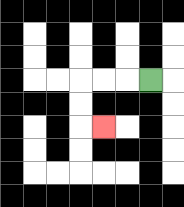{'start': '[6, 3]', 'end': '[4, 5]', 'path_directions': 'L,L,L,D,D,R', 'path_coordinates': '[[6, 3], [5, 3], [4, 3], [3, 3], [3, 4], [3, 5], [4, 5]]'}